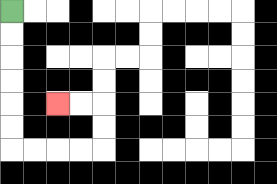{'start': '[0, 0]', 'end': '[2, 4]', 'path_directions': 'D,D,D,D,D,D,R,R,R,R,U,U,L,L', 'path_coordinates': '[[0, 0], [0, 1], [0, 2], [0, 3], [0, 4], [0, 5], [0, 6], [1, 6], [2, 6], [3, 6], [4, 6], [4, 5], [4, 4], [3, 4], [2, 4]]'}